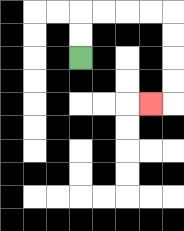{'start': '[3, 2]', 'end': '[6, 4]', 'path_directions': 'U,U,R,R,R,R,D,D,D,D,L', 'path_coordinates': '[[3, 2], [3, 1], [3, 0], [4, 0], [5, 0], [6, 0], [7, 0], [7, 1], [7, 2], [7, 3], [7, 4], [6, 4]]'}